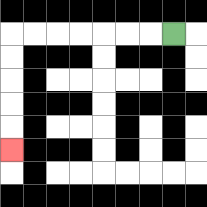{'start': '[7, 1]', 'end': '[0, 6]', 'path_directions': 'L,L,L,L,L,L,L,D,D,D,D,D', 'path_coordinates': '[[7, 1], [6, 1], [5, 1], [4, 1], [3, 1], [2, 1], [1, 1], [0, 1], [0, 2], [0, 3], [0, 4], [0, 5], [0, 6]]'}